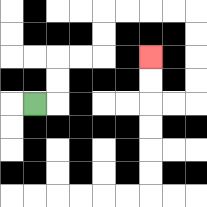{'start': '[1, 4]', 'end': '[6, 2]', 'path_directions': 'R,U,U,R,R,U,U,R,R,R,R,D,D,D,D,L,L,U,U', 'path_coordinates': '[[1, 4], [2, 4], [2, 3], [2, 2], [3, 2], [4, 2], [4, 1], [4, 0], [5, 0], [6, 0], [7, 0], [8, 0], [8, 1], [8, 2], [8, 3], [8, 4], [7, 4], [6, 4], [6, 3], [6, 2]]'}